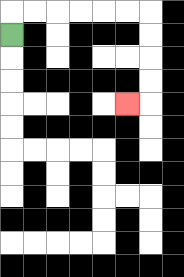{'start': '[0, 1]', 'end': '[5, 4]', 'path_directions': 'U,R,R,R,R,R,R,D,D,D,D,L', 'path_coordinates': '[[0, 1], [0, 0], [1, 0], [2, 0], [3, 0], [4, 0], [5, 0], [6, 0], [6, 1], [6, 2], [6, 3], [6, 4], [5, 4]]'}